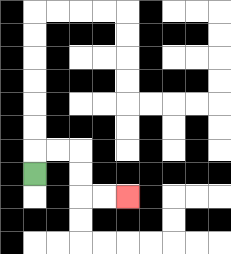{'start': '[1, 7]', 'end': '[5, 8]', 'path_directions': 'U,R,R,D,D,R,R', 'path_coordinates': '[[1, 7], [1, 6], [2, 6], [3, 6], [3, 7], [3, 8], [4, 8], [5, 8]]'}